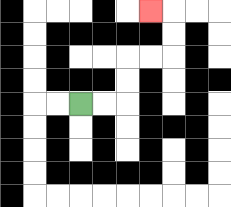{'start': '[3, 4]', 'end': '[6, 0]', 'path_directions': 'R,R,U,U,R,R,U,U,L', 'path_coordinates': '[[3, 4], [4, 4], [5, 4], [5, 3], [5, 2], [6, 2], [7, 2], [7, 1], [7, 0], [6, 0]]'}